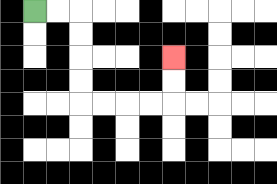{'start': '[1, 0]', 'end': '[7, 2]', 'path_directions': 'R,R,D,D,D,D,R,R,R,R,U,U', 'path_coordinates': '[[1, 0], [2, 0], [3, 0], [3, 1], [3, 2], [3, 3], [3, 4], [4, 4], [5, 4], [6, 4], [7, 4], [7, 3], [7, 2]]'}